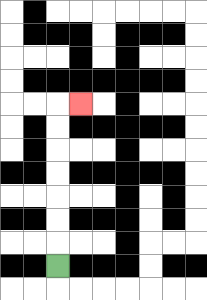{'start': '[2, 11]', 'end': '[3, 4]', 'path_directions': 'U,U,U,U,U,U,U,R', 'path_coordinates': '[[2, 11], [2, 10], [2, 9], [2, 8], [2, 7], [2, 6], [2, 5], [2, 4], [3, 4]]'}